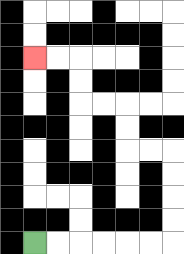{'start': '[1, 10]', 'end': '[1, 2]', 'path_directions': 'R,R,R,R,R,R,U,U,U,U,L,L,U,U,L,L,U,U,L,L', 'path_coordinates': '[[1, 10], [2, 10], [3, 10], [4, 10], [5, 10], [6, 10], [7, 10], [7, 9], [7, 8], [7, 7], [7, 6], [6, 6], [5, 6], [5, 5], [5, 4], [4, 4], [3, 4], [3, 3], [3, 2], [2, 2], [1, 2]]'}